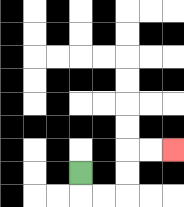{'start': '[3, 7]', 'end': '[7, 6]', 'path_directions': 'D,R,R,U,U,R,R', 'path_coordinates': '[[3, 7], [3, 8], [4, 8], [5, 8], [5, 7], [5, 6], [6, 6], [7, 6]]'}